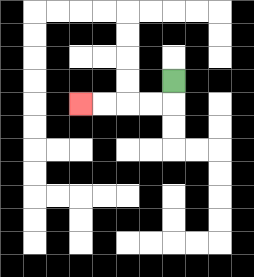{'start': '[7, 3]', 'end': '[3, 4]', 'path_directions': 'D,L,L,L,L', 'path_coordinates': '[[7, 3], [7, 4], [6, 4], [5, 4], [4, 4], [3, 4]]'}